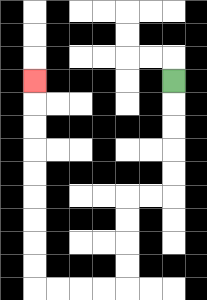{'start': '[7, 3]', 'end': '[1, 3]', 'path_directions': 'D,D,D,D,D,L,L,D,D,D,D,L,L,L,L,U,U,U,U,U,U,U,U,U', 'path_coordinates': '[[7, 3], [7, 4], [7, 5], [7, 6], [7, 7], [7, 8], [6, 8], [5, 8], [5, 9], [5, 10], [5, 11], [5, 12], [4, 12], [3, 12], [2, 12], [1, 12], [1, 11], [1, 10], [1, 9], [1, 8], [1, 7], [1, 6], [1, 5], [1, 4], [1, 3]]'}